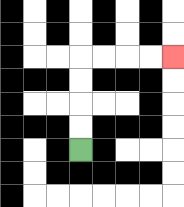{'start': '[3, 6]', 'end': '[7, 2]', 'path_directions': 'U,U,U,U,R,R,R,R', 'path_coordinates': '[[3, 6], [3, 5], [3, 4], [3, 3], [3, 2], [4, 2], [5, 2], [6, 2], [7, 2]]'}